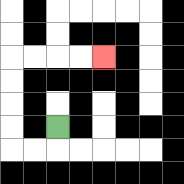{'start': '[2, 5]', 'end': '[4, 2]', 'path_directions': 'D,L,L,U,U,U,U,R,R,R,R', 'path_coordinates': '[[2, 5], [2, 6], [1, 6], [0, 6], [0, 5], [0, 4], [0, 3], [0, 2], [1, 2], [2, 2], [3, 2], [4, 2]]'}